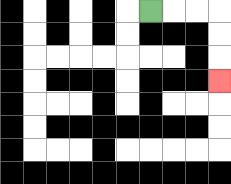{'start': '[6, 0]', 'end': '[9, 3]', 'path_directions': 'R,R,R,D,D,D', 'path_coordinates': '[[6, 0], [7, 0], [8, 0], [9, 0], [9, 1], [9, 2], [9, 3]]'}